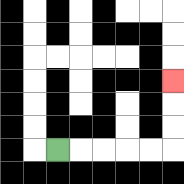{'start': '[2, 6]', 'end': '[7, 3]', 'path_directions': 'R,R,R,R,R,U,U,U', 'path_coordinates': '[[2, 6], [3, 6], [4, 6], [5, 6], [6, 6], [7, 6], [7, 5], [7, 4], [7, 3]]'}